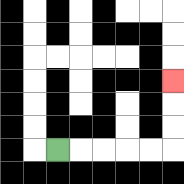{'start': '[2, 6]', 'end': '[7, 3]', 'path_directions': 'R,R,R,R,R,U,U,U', 'path_coordinates': '[[2, 6], [3, 6], [4, 6], [5, 6], [6, 6], [7, 6], [7, 5], [7, 4], [7, 3]]'}